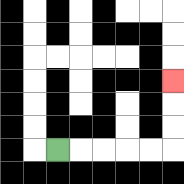{'start': '[2, 6]', 'end': '[7, 3]', 'path_directions': 'R,R,R,R,R,U,U,U', 'path_coordinates': '[[2, 6], [3, 6], [4, 6], [5, 6], [6, 6], [7, 6], [7, 5], [7, 4], [7, 3]]'}